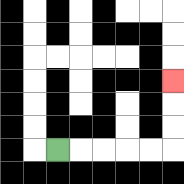{'start': '[2, 6]', 'end': '[7, 3]', 'path_directions': 'R,R,R,R,R,U,U,U', 'path_coordinates': '[[2, 6], [3, 6], [4, 6], [5, 6], [6, 6], [7, 6], [7, 5], [7, 4], [7, 3]]'}